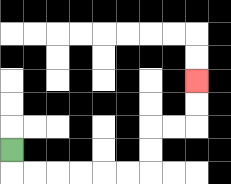{'start': '[0, 6]', 'end': '[8, 3]', 'path_directions': 'D,R,R,R,R,R,R,U,U,R,R,U,U', 'path_coordinates': '[[0, 6], [0, 7], [1, 7], [2, 7], [3, 7], [4, 7], [5, 7], [6, 7], [6, 6], [6, 5], [7, 5], [8, 5], [8, 4], [8, 3]]'}